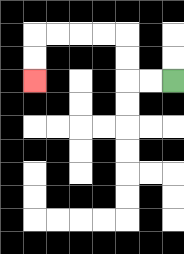{'start': '[7, 3]', 'end': '[1, 3]', 'path_directions': 'L,L,U,U,L,L,L,L,D,D', 'path_coordinates': '[[7, 3], [6, 3], [5, 3], [5, 2], [5, 1], [4, 1], [3, 1], [2, 1], [1, 1], [1, 2], [1, 3]]'}